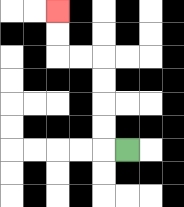{'start': '[5, 6]', 'end': '[2, 0]', 'path_directions': 'L,U,U,U,U,L,L,U,U', 'path_coordinates': '[[5, 6], [4, 6], [4, 5], [4, 4], [4, 3], [4, 2], [3, 2], [2, 2], [2, 1], [2, 0]]'}